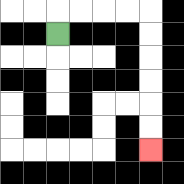{'start': '[2, 1]', 'end': '[6, 6]', 'path_directions': 'U,R,R,R,R,D,D,D,D,D,D', 'path_coordinates': '[[2, 1], [2, 0], [3, 0], [4, 0], [5, 0], [6, 0], [6, 1], [6, 2], [6, 3], [6, 4], [6, 5], [6, 6]]'}